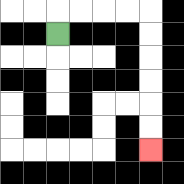{'start': '[2, 1]', 'end': '[6, 6]', 'path_directions': 'U,R,R,R,R,D,D,D,D,D,D', 'path_coordinates': '[[2, 1], [2, 0], [3, 0], [4, 0], [5, 0], [6, 0], [6, 1], [6, 2], [6, 3], [6, 4], [6, 5], [6, 6]]'}